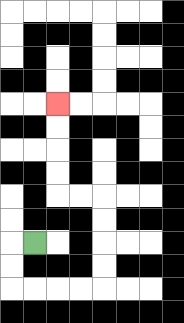{'start': '[1, 10]', 'end': '[2, 4]', 'path_directions': 'L,D,D,R,R,R,R,U,U,U,U,L,L,U,U,U,U', 'path_coordinates': '[[1, 10], [0, 10], [0, 11], [0, 12], [1, 12], [2, 12], [3, 12], [4, 12], [4, 11], [4, 10], [4, 9], [4, 8], [3, 8], [2, 8], [2, 7], [2, 6], [2, 5], [2, 4]]'}